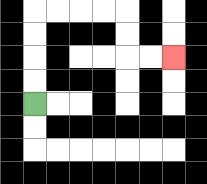{'start': '[1, 4]', 'end': '[7, 2]', 'path_directions': 'U,U,U,U,R,R,R,R,D,D,R,R', 'path_coordinates': '[[1, 4], [1, 3], [1, 2], [1, 1], [1, 0], [2, 0], [3, 0], [4, 0], [5, 0], [5, 1], [5, 2], [6, 2], [7, 2]]'}